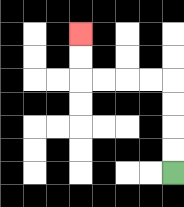{'start': '[7, 7]', 'end': '[3, 1]', 'path_directions': 'U,U,U,U,L,L,L,L,U,U', 'path_coordinates': '[[7, 7], [7, 6], [7, 5], [7, 4], [7, 3], [6, 3], [5, 3], [4, 3], [3, 3], [3, 2], [3, 1]]'}